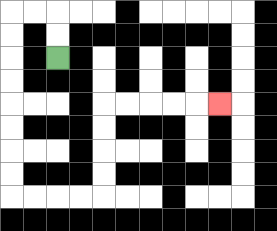{'start': '[2, 2]', 'end': '[9, 4]', 'path_directions': 'U,U,L,L,D,D,D,D,D,D,D,D,R,R,R,R,U,U,U,U,R,R,R,R,R', 'path_coordinates': '[[2, 2], [2, 1], [2, 0], [1, 0], [0, 0], [0, 1], [0, 2], [0, 3], [0, 4], [0, 5], [0, 6], [0, 7], [0, 8], [1, 8], [2, 8], [3, 8], [4, 8], [4, 7], [4, 6], [4, 5], [4, 4], [5, 4], [6, 4], [7, 4], [8, 4], [9, 4]]'}